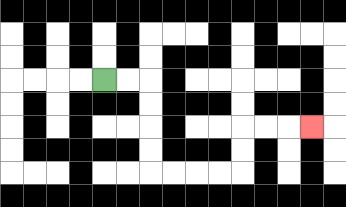{'start': '[4, 3]', 'end': '[13, 5]', 'path_directions': 'R,R,D,D,D,D,R,R,R,R,U,U,R,R,R', 'path_coordinates': '[[4, 3], [5, 3], [6, 3], [6, 4], [6, 5], [6, 6], [6, 7], [7, 7], [8, 7], [9, 7], [10, 7], [10, 6], [10, 5], [11, 5], [12, 5], [13, 5]]'}